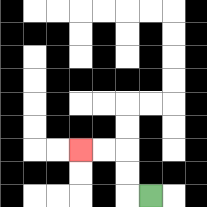{'start': '[6, 8]', 'end': '[3, 6]', 'path_directions': 'L,U,U,L,L', 'path_coordinates': '[[6, 8], [5, 8], [5, 7], [5, 6], [4, 6], [3, 6]]'}